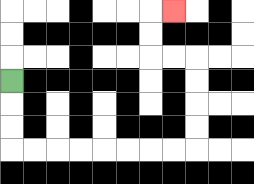{'start': '[0, 3]', 'end': '[7, 0]', 'path_directions': 'D,D,D,R,R,R,R,R,R,R,R,U,U,U,U,L,L,U,U,R', 'path_coordinates': '[[0, 3], [0, 4], [0, 5], [0, 6], [1, 6], [2, 6], [3, 6], [4, 6], [5, 6], [6, 6], [7, 6], [8, 6], [8, 5], [8, 4], [8, 3], [8, 2], [7, 2], [6, 2], [6, 1], [6, 0], [7, 0]]'}